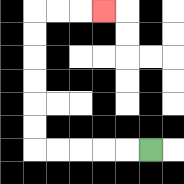{'start': '[6, 6]', 'end': '[4, 0]', 'path_directions': 'L,L,L,L,L,U,U,U,U,U,U,R,R,R', 'path_coordinates': '[[6, 6], [5, 6], [4, 6], [3, 6], [2, 6], [1, 6], [1, 5], [1, 4], [1, 3], [1, 2], [1, 1], [1, 0], [2, 0], [3, 0], [4, 0]]'}